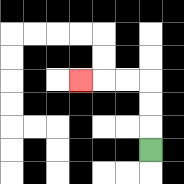{'start': '[6, 6]', 'end': '[3, 3]', 'path_directions': 'U,U,U,L,L,L', 'path_coordinates': '[[6, 6], [6, 5], [6, 4], [6, 3], [5, 3], [4, 3], [3, 3]]'}